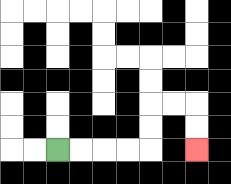{'start': '[2, 6]', 'end': '[8, 6]', 'path_directions': 'R,R,R,R,U,U,R,R,D,D', 'path_coordinates': '[[2, 6], [3, 6], [4, 6], [5, 6], [6, 6], [6, 5], [6, 4], [7, 4], [8, 4], [8, 5], [8, 6]]'}